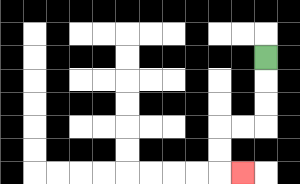{'start': '[11, 2]', 'end': '[10, 7]', 'path_directions': 'D,D,D,L,L,D,D,R', 'path_coordinates': '[[11, 2], [11, 3], [11, 4], [11, 5], [10, 5], [9, 5], [9, 6], [9, 7], [10, 7]]'}